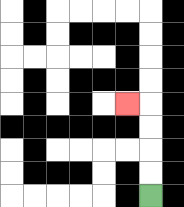{'start': '[6, 8]', 'end': '[5, 4]', 'path_directions': 'U,U,U,U,L', 'path_coordinates': '[[6, 8], [6, 7], [6, 6], [6, 5], [6, 4], [5, 4]]'}